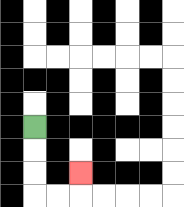{'start': '[1, 5]', 'end': '[3, 7]', 'path_directions': 'D,D,D,R,R,U', 'path_coordinates': '[[1, 5], [1, 6], [1, 7], [1, 8], [2, 8], [3, 8], [3, 7]]'}